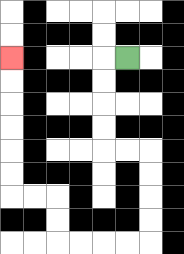{'start': '[5, 2]', 'end': '[0, 2]', 'path_directions': 'L,D,D,D,D,R,R,D,D,D,D,L,L,L,L,U,U,L,L,U,U,U,U,U,U', 'path_coordinates': '[[5, 2], [4, 2], [4, 3], [4, 4], [4, 5], [4, 6], [5, 6], [6, 6], [6, 7], [6, 8], [6, 9], [6, 10], [5, 10], [4, 10], [3, 10], [2, 10], [2, 9], [2, 8], [1, 8], [0, 8], [0, 7], [0, 6], [0, 5], [0, 4], [0, 3], [0, 2]]'}